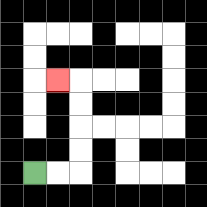{'start': '[1, 7]', 'end': '[2, 3]', 'path_directions': 'R,R,U,U,U,U,L', 'path_coordinates': '[[1, 7], [2, 7], [3, 7], [3, 6], [3, 5], [3, 4], [3, 3], [2, 3]]'}